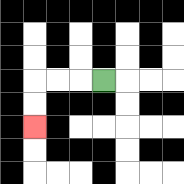{'start': '[4, 3]', 'end': '[1, 5]', 'path_directions': 'L,L,L,D,D', 'path_coordinates': '[[4, 3], [3, 3], [2, 3], [1, 3], [1, 4], [1, 5]]'}